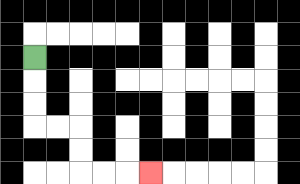{'start': '[1, 2]', 'end': '[6, 7]', 'path_directions': 'D,D,D,R,R,D,D,R,R,R', 'path_coordinates': '[[1, 2], [1, 3], [1, 4], [1, 5], [2, 5], [3, 5], [3, 6], [3, 7], [4, 7], [5, 7], [6, 7]]'}